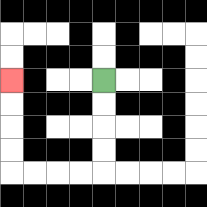{'start': '[4, 3]', 'end': '[0, 3]', 'path_directions': 'D,D,D,D,L,L,L,L,U,U,U,U', 'path_coordinates': '[[4, 3], [4, 4], [4, 5], [4, 6], [4, 7], [3, 7], [2, 7], [1, 7], [0, 7], [0, 6], [0, 5], [0, 4], [0, 3]]'}